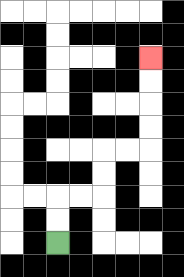{'start': '[2, 10]', 'end': '[6, 2]', 'path_directions': 'U,U,R,R,U,U,R,R,U,U,U,U', 'path_coordinates': '[[2, 10], [2, 9], [2, 8], [3, 8], [4, 8], [4, 7], [4, 6], [5, 6], [6, 6], [6, 5], [6, 4], [6, 3], [6, 2]]'}